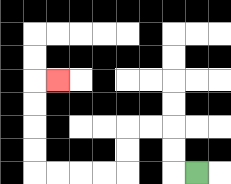{'start': '[8, 7]', 'end': '[2, 3]', 'path_directions': 'L,U,U,L,L,D,D,L,L,L,L,U,U,U,U,R', 'path_coordinates': '[[8, 7], [7, 7], [7, 6], [7, 5], [6, 5], [5, 5], [5, 6], [5, 7], [4, 7], [3, 7], [2, 7], [1, 7], [1, 6], [1, 5], [1, 4], [1, 3], [2, 3]]'}